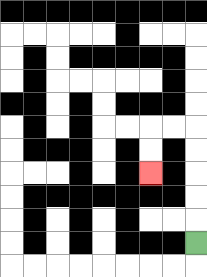{'start': '[8, 10]', 'end': '[6, 7]', 'path_directions': 'U,U,U,U,U,L,L,D,D', 'path_coordinates': '[[8, 10], [8, 9], [8, 8], [8, 7], [8, 6], [8, 5], [7, 5], [6, 5], [6, 6], [6, 7]]'}